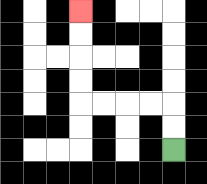{'start': '[7, 6]', 'end': '[3, 0]', 'path_directions': 'U,U,L,L,L,L,U,U,U,U', 'path_coordinates': '[[7, 6], [7, 5], [7, 4], [6, 4], [5, 4], [4, 4], [3, 4], [3, 3], [3, 2], [3, 1], [3, 0]]'}